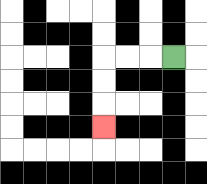{'start': '[7, 2]', 'end': '[4, 5]', 'path_directions': 'L,L,L,D,D,D', 'path_coordinates': '[[7, 2], [6, 2], [5, 2], [4, 2], [4, 3], [4, 4], [4, 5]]'}